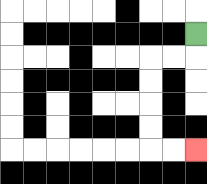{'start': '[8, 1]', 'end': '[8, 6]', 'path_directions': 'D,L,L,D,D,D,D,R,R', 'path_coordinates': '[[8, 1], [8, 2], [7, 2], [6, 2], [6, 3], [6, 4], [6, 5], [6, 6], [7, 6], [8, 6]]'}